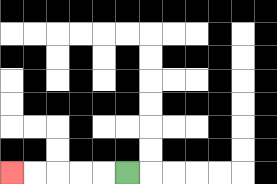{'start': '[5, 7]', 'end': '[0, 7]', 'path_directions': 'L,L,L,L,L', 'path_coordinates': '[[5, 7], [4, 7], [3, 7], [2, 7], [1, 7], [0, 7]]'}